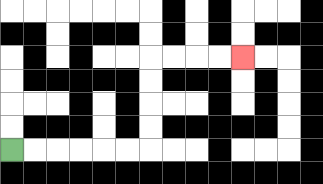{'start': '[0, 6]', 'end': '[10, 2]', 'path_directions': 'R,R,R,R,R,R,U,U,U,U,R,R,R,R', 'path_coordinates': '[[0, 6], [1, 6], [2, 6], [3, 6], [4, 6], [5, 6], [6, 6], [6, 5], [6, 4], [6, 3], [6, 2], [7, 2], [8, 2], [9, 2], [10, 2]]'}